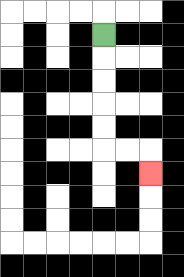{'start': '[4, 1]', 'end': '[6, 7]', 'path_directions': 'D,D,D,D,D,R,R,D', 'path_coordinates': '[[4, 1], [4, 2], [4, 3], [4, 4], [4, 5], [4, 6], [5, 6], [6, 6], [6, 7]]'}